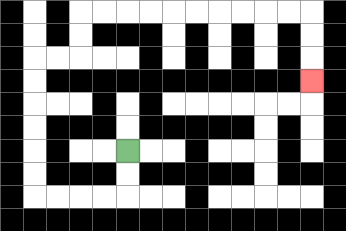{'start': '[5, 6]', 'end': '[13, 3]', 'path_directions': 'D,D,L,L,L,L,U,U,U,U,U,U,R,R,U,U,R,R,R,R,R,R,R,R,R,R,D,D,D', 'path_coordinates': '[[5, 6], [5, 7], [5, 8], [4, 8], [3, 8], [2, 8], [1, 8], [1, 7], [1, 6], [1, 5], [1, 4], [1, 3], [1, 2], [2, 2], [3, 2], [3, 1], [3, 0], [4, 0], [5, 0], [6, 0], [7, 0], [8, 0], [9, 0], [10, 0], [11, 0], [12, 0], [13, 0], [13, 1], [13, 2], [13, 3]]'}